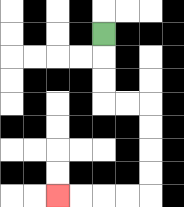{'start': '[4, 1]', 'end': '[2, 8]', 'path_directions': 'D,D,D,R,R,D,D,D,D,L,L,L,L', 'path_coordinates': '[[4, 1], [4, 2], [4, 3], [4, 4], [5, 4], [6, 4], [6, 5], [6, 6], [6, 7], [6, 8], [5, 8], [4, 8], [3, 8], [2, 8]]'}